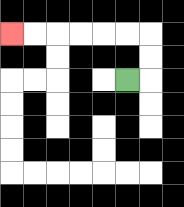{'start': '[5, 3]', 'end': '[0, 1]', 'path_directions': 'R,U,U,L,L,L,L,L,L', 'path_coordinates': '[[5, 3], [6, 3], [6, 2], [6, 1], [5, 1], [4, 1], [3, 1], [2, 1], [1, 1], [0, 1]]'}